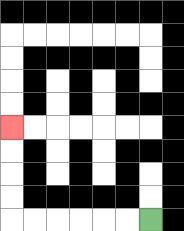{'start': '[6, 9]', 'end': '[0, 5]', 'path_directions': 'L,L,L,L,L,L,U,U,U,U', 'path_coordinates': '[[6, 9], [5, 9], [4, 9], [3, 9], [2, 9], [1, 9], [0, 9], [0, 8], [0, 7], [0, 6], [0, 5]]'}